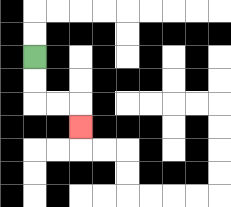{'start': '[1, 2]', 'end': '[3, 5]', 'path_directions': 'D,D,R,R,D', 'path_coordinates': '[[1, 2], [1, 3], [1, 4], [2, 4], [3, 4], [3, 5]]'}